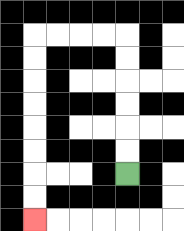{'start': '[5, 7]', 'end': '[1, 9]', 'path_directions': 'U,U,U,U,U,U,L,L,L,L,D,D,D,D,D,D,D,D', 'path_coordinates': '[[5, 7], [5, 6], [5, 5], [5, 4], [5, 3], [5, 2], [5, 1], [4, 1], [3, 1], [2, 1], [1, 1], [1, 2], [1, 3], [1, 4], [1, 5], [1, 6], [1, 7], [1, 8], [1, 9]]'}